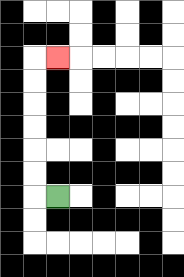{'start': '[2, 8]', 'end': '[2, 2]', 'path_directions': 'L,U,U,U,U,U,U,R', 'path_coordinates': '[[2, 8], [1, 8], [1, 7], [1, 6], [1, 5], [1, 4], [1, 3], [1, 2], [2, 2]]'}